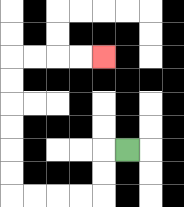{'start': '[5, 6]', 'end': '[4, 2]', 'path_directions': 'L,D,D,L,L,L,L,U,U,U,U,U,U,R,R,R,R', 'path_coordinates': '[[5, 6], [4, 6], [4, 7], [4, 8], [3, 8], [2, 8], [1, 8], [0, 8], [0, 7], [0, 6], [0, 5], [0, 4], [0, 3], [0, 2], [1, 2], [2, 2], [3, 2], [4, 2]]'}